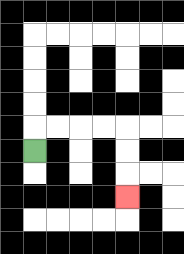{'start': '[1, 6]', 'end': '[5, 8]', 'path_directions': 'U,R,R,R,R,D,D,D', 'path_coordinates': '[[1, 6], [1, 5], [2, 5], [3, 5], [4, 5], [5, 5], [5, 6], [5, 7], [5, 8]]'}